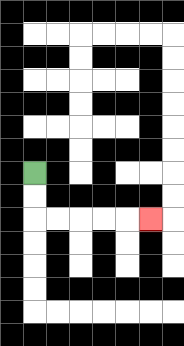{'start': '[1, 7]', 'end': '[6, 9]', 'path_directions': 'D,D,R,R,R,R,R', 'path_coordinates': '[[1, 7], [1, 8], [1, 9], [2, 9], [3, 9], [4, 9], [5, 9], [6, 9]]'}